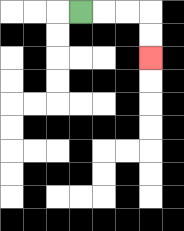{'start': '[3, 0]', 'end': '[6, 2]', 'path_directions': 'R,R,R,D,D', 'path_coordinates': '[[3, 0], [4, 0], [5, 0], [6, 0], [6, 1], [6, 2]]'}